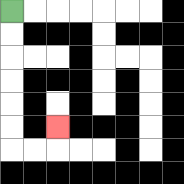{'start': '[0, 0]', 'end': '[2, 5]', 'path_directions': 'D,D,D,D,D,D,R,R,U', 'path_coordinates': '[[0, 0], [0, 1], [0, 2], [0, 3], [0, 4], [0, 5], [0, 6], [1, 6], [2, 6], [2, 5]]'}